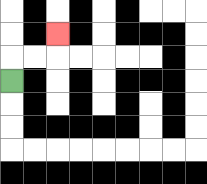{'start': '[0, 3]', 'end': '[2, 1]', 'path_directions': 'U,R,R,U', 'path_coordinates': '[[0, 3], [0, 2], [1, 2], [2, 2], [2, 1]]'}